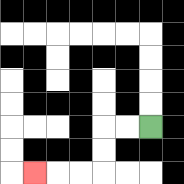{'start': '[6, 5]', 'end': '[1, 7]', 'path_directions': 'L,L,D,D,L,L,L', 'path_coordinates': '[[6, 5], [5, 5], [4, 5], [4, 6], [4, 7], [3, 7], [2, 7], [1, 7]]'}